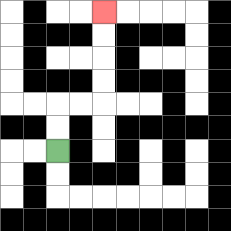{'start': '[2, 6]', 'end': '[4, 0]', 'path_directions': 'U,U,R,R,U,U,U,U', 'path_coordinates': '[[2, 6], [2, 5], [2, 4], [3, 4], [4, 4], [4, 3], [4, 2], [4, 1], [4, 0]]'}